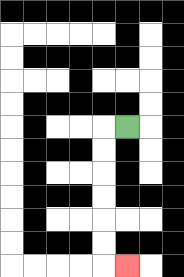{'start': '[5, 5]', 'end': '[5, 11]', 'path_directions': 'L,D,D,D,D,D,D,R', 'path_coordinates': '[[5, 5], [4, 5], [4, 6], [4, 7], [4, 8], [4, 9], [4, 10], [4, 11], [5, 11]]'}